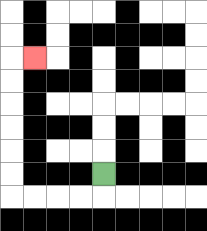{'start': '[4, 7]', 'end': '[1, 2]', 'path_directions': 'D,L,L,L,L,U,U,U,U,U,U,R', 'path_coordinates': '[[4, 7], [4, 8], [3, 8], [2, 8], [1, 8], [0, 8], [0, 7], [0, 6], [0, 5], [0, 4], [0, 3], [0, 2], [1, 2]]'}